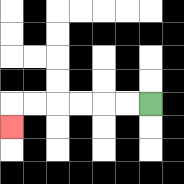{'start': '[6, 4]', 'end': '[0, 5]', 'path_directions': 'L,L,L,L,L,L,D', 'path_coordinates': '[[6, 4], [5, 4], [4, 4], [3, 4], [2, 4], [1, 4], [0, 4], [0, 5]]'}